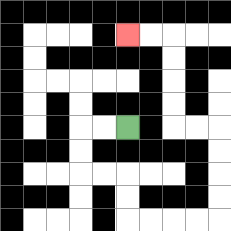{'start': '[5, 5]', 'end': '[5, 1]', 'path_directions': 'L,L,D,D,R,R,D,D,R,R,R,R,U,U,U,U,L,L,U,U,U,U,L,L', 'path_coordinates': '[[5, 5], [4, 5], [3, 5], [3, 6], [3, 7], [4, 7], [5, 7], [5, 8], [5, 9], [6, 9], [7, 9], [8, 9], [9, 9], [9, 8], [9, 7], [9, 6], [9, 5], [8, 5], [7, 5], [7, 4], [7, 3], [7, 2], [7, 1], [6, 1], [5, 1]]'}